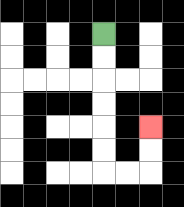{'start': '[4, 1]', 'end': '[6, 5]', 'path_directions': 'D,D,D,D,D,D,R,R,U,U', 'path_coordinates': '[[4, 1], [4, 2], [4, 3], [4, 4], [4, 5], [4, 6], [4, 7], [5, 7], [6, 7], [6, 6], [6, 5]]'}